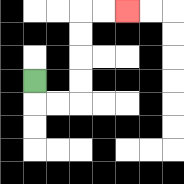{'start': '[1, 3]', 'end': '[5, 0]', 'path_directions': 'D,R,R,U,U,U,U,R,R', 'path_coordinates': '[[1, 3], [1, 4], [2, 4], [3, 4], [3, 3], [3, 2], [3, 1], [3, 0], [4, 0], [5, 0]]'}